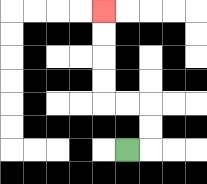{'start': '[5, 6]', 'end': '[4, 0]', 'path_directions': 'R,U,U,L,L,U,U,U,U', 'path_coordinates': '[[5, 6], [6, 6], [6, 5], [6, 4], [5, 4], [4, 4], [4, 3], [4, 2], [4, 1], [4, 0]]'}